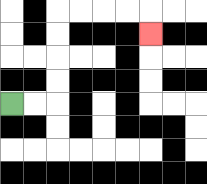{'start': '[0, 4]', 'end': '[6, 1]', 'path_directions': 'R,R,U,U,U,U,R,R,R,R,D', 'path_coordinates': '[[0, 4], [1, 4], [2, 4], [2, 3], [2, 2], [2, 1], [2, 0], [3, 0], [4, 0], [5, 0], [6, 0], [6, 1]]'}